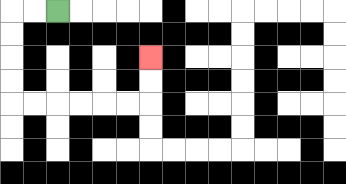{'start': '[2, 0]', 'end': '[6, 2]', 'path_directions': 'L,L,D,D,D,D,R,R,R,R,R,R,U,U', 'path_coordinates': '[[2, 0], [1, 0], [0, 0], [0, 1], [0, 2], [0, 3], [0, 4], [1, 4], [2, 4], [3, 4], [4, 4], [5, 4], [6, 4], [6, 3], [6, 2]]'}